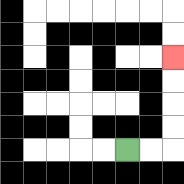{'start': '[5, 6]', 'end': '[7, 2]', 'path_directions': 'R,R,U,U,U,U', 'path_coordinates': '[[5, 6], [6, 6], [7, 6], [7, 5], [7, 4], [7, 3], [7, 2]]'}